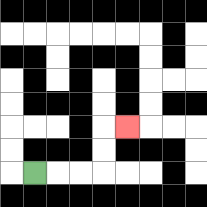{'start': '[1, 7]', 'end': '[5, 5]', 'path_directions': 'R,R,R,U,U,R', 'path_coordinates': '[[1, 7], [2, 7], [3, 7], [4, 7], [4, 6], [4, 5], [5, 5]]'}